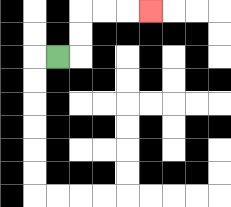{'start': '[2, 2]', 'end': '[6, 0]', 'path_directions': 'R,U,U,R,R,R', 'path_coordinates': '[[2, 2], [3, 2], [3, 1], [3, 0], [4, 0], [5, 0], [6, 0]]'}